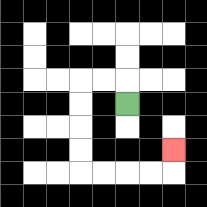{'start': '[5, 4]', 'end': '[7, 6]', 'path_directions': 'U,L,L,D,D,D,D,R,R,R,R,U', 'path_coordinates': '[[5, 4], [5, 3], [4, 3], [3, 3], [3, 4], [3, 5], [3, 6], [3, 7], [4, 7], [5, 7], [6, 7], [7, 7], [7, 6]]'}